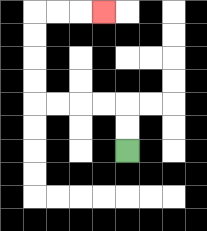{'start': '[5, 6]', 'end': '[4, 0]', 'path_directions': 'U,U,L,L,L,L,U,U,U,U,R,R,R', 'path_coordinates': '[[5, 6], [5, 5], [5, 4], [4, 4], [3, 4], [2, 4], [1, 4], [1, 3], [1, 2], [1, 1], [1, 0], [2, 0], [3, 0], [4, 0]]'}